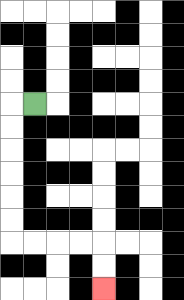{'start': '[1, 4]', 'end': '[4, 12]', 'path_directions': 'L,D,D,D,D,D,D,R,R,R,R,D,D', 'path_coordinates': '[[1, 4], [0, 4], [0, 5], [0, 6], [0, 7], [0, 8], [0, 9], [0, 10], [1, 10], [2, 10], [3, 10], [4, 10], [4, 11], [4, 12]]'}